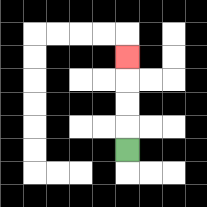{'start': '[5, 6]', 'end': '[5, 2]', 'path_directions': 'U,U,U,U', 'path_coordinates': '[[5, 6], [5, 5], [5, 4], [5, 3], [5, 2]]'}